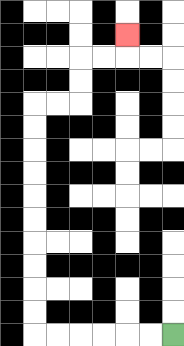{'start': '[7, 14]', 'end': '[5, 1]', 'path_directions': 'L,L,L,L,L,L,U,U,U,U,U,U,U,U,U,U,R,R,U,U,R,R,U', 'path_coordinates': '[[7, 14], [6, 14], [5, 14], [4, 14], [3, 14], [2, 14], [1, 14], [1, 13], [1, 12], [1, 11], [1, 10], [1, 9], [1, 8], [1, 7], [1, 6], [1, 5], [1, 4], [2, 4], [3, 4], [3, 3], [3, 2], [4, 2], [5, 2], [5, 1]]'}